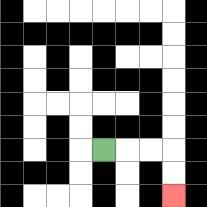{'start': '[4, 6]', 'end': '[7, 8]', 'path_directions': 'R,R,R,D,D', 'path_coordinates': '[[4, 6], [5, 6], [6, 6], [7, 6], [7, 7], [7, 8]]'}